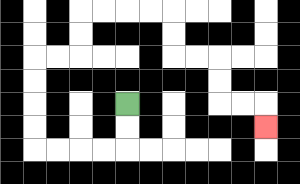{'start': '[5, 4]', 'end': '[11, 5]', 'path_directions': 'D,D,L,L,L,L,U,U,U,U,R,R,U,U,R,R,R,R,D,D,R,R,D,D,R,R,D', 'path_coordinates': '[[5, 4], [5, 5], [5, 6], [4, 6], [3, 6], [2, 6], [1, 6], [1, 5], [1, 4], [1, 3], [1, 2], [2, 2], [3, 2], [3, 1], [3, 0], [4, 0], [5, 0], [6, 0], [7, 0], [7, 1], [7, 2], [8, 2], [9, 2], [9, 3], [9, 4], [10, 4], [11, 4], [11, 5]]'}